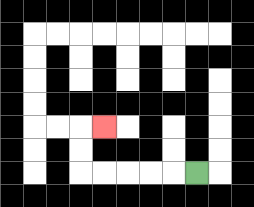{'start': '[8, 7]', 'end': '[4, 5]', 'path_directions': 'L,L,L,L,L,U,U,R', 'path_coordinates': '[[8, 7], [7, 7], [6, 7], [5, 7], [4, 7], [3, 7], [3, 6], [3, 5], [4, 5]]'}